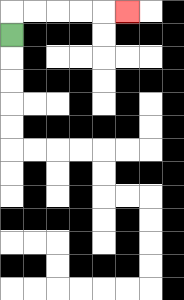{'start': '[0, 1]', 'end': '[5, 0]', 'path_directions': 'U,R,R,R,R,R', 'path_coordinates': '[[0, 1], [0, 0], [1, 0], [2, 0], [3, 0], [4, 0], [5, 0]]'}